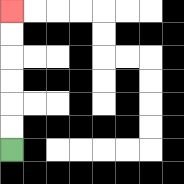{'start': '[0, 6]', 'end': '[0, 0]', 'path_directions': 'U,U,U,U,U,U', 'path_coordinates': '[[0, 6], [0, 5], [0, 4], [0, 3], [0, 2], [0, 1], [0, 0]]'}